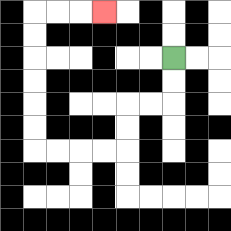{'start': '[7, 2]', 'end': '[4, 0]', 'path_directions': 'D,D,L,L,D,D,L,L,L,L,U,U,U,U,U,U,R,R,R', 'path_coordinates': '[[7, 2], [7, 3], [7, 4], [6, 4], [5, 4], [5, 5], [5, 6], [4, 6], [3, 6], [2, 6], [1, 6], [1, 5], [1, 4], [1, 3], [1, 2], [1, 1], [1, 0], [2, 0], [3, 0], [4, 0]]'}